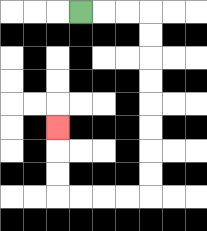{'start': '[3, 0]', 'end': '[2, 5]', 'path_directions': 'R,R,R,D,D,D,D,D,D,D,D,L,L,L,L,U,U,U', 'path_coordinates': '[[3, 0], [4, 0], [5, 0], [6, 0], [6, 1], [6, 2], [6, 3], [6, 4], [6, 5], [6, 6], [6, 7], [6, 8], [5, 8], [4, 8], [3, 8], [2, 8], [2, 7], [2, 6], [2, 5]]'}